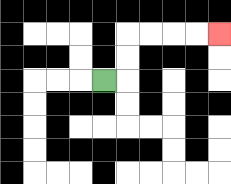{'start': '[4, 3]', 'end': '[9, 1]', 'path_directions': 'R,U,U,R,R,R,R', 'path_coordinates': '[[4, 3], [5, 3], [5, 2], [5, 1], [6, 1], [7, 1], [8, 1], [9, 1]]'}